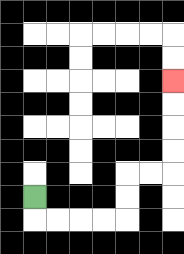{'start': '[1, 8]', 'end': '[7, 3]', 'path_directions': 'D,R,R,R,R,U,U,R,R,U,U,U,U', 'path_coordinates': '[[1, 8], [1, 9], [2, 9], [3, 9], [4, 9], [5, 9], [5, 8], [5, 7], [6, 7], [7, 7], [7, 6], [7, 5], [7, 4], [7, 3]]'}